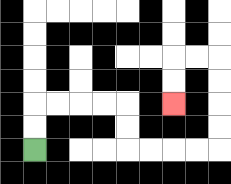{'start': '[1, 6]', 'end': '[7, 4]', 'path_directions': 'U,U,R,R,R,R,D,D,R,R,R,R,U,U,U,U,L,L,D,D', 'path_coordinates': '[[1, 6], [1, 5], [1, 4], [2, 4], [3, 4], [4, 4], [5, 4], [5, 5], [5, 6], [6, 6], [7, 6], [8, 6], [9, 6], [9, 5], [9, 4], [9, 3], [9, 2], [8, 2], [7, 2], [7, 3], [7, 4]]'}